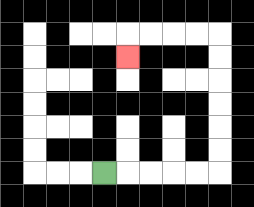{'start': '[4, 7]', 'end': '[5, 2]', 'path_directions': 'R,R,R,R,R,U,U,U,U,U,U,L,L,L,L,D', 'path_coordinates': '[[4, 7], [5, 7], [6, 7], [7, 7], [8, 7], [9, 7], [9, 6], [9, 5], [9, 4], [9, 3], [9, 2], [9, 1], [8, 1], [7, 1], [6, 1], [5, 1], [5, 2]]'}